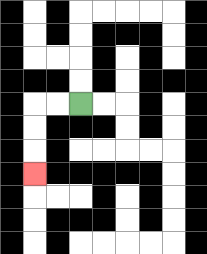{'start': '[3, 4]', 'end': '[1, 7]', 'path_directions': 'L,L,D,D,D', 'path_coordinates': '[[3, 4], [2, 4], [1, 4], [1, 5], [1, 6], [1, 7]]'}